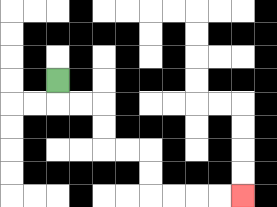{'start': '[2, 3]', 'end': '[10, 8]', 'path_directions': 'D,R,R,D,D,R,R,D,D,R,R,R,R', 'path_coordinates': '[[2, 3], [2, 4], [3, 4], [4, 4], [4, 5], [4, 6], [5, 6], [6, 6], [6, 7], [6, 8], [7, 8], [8, 8], [9, 8], [10, 8]]'}